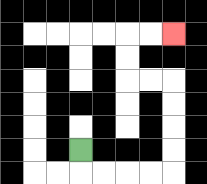{'start': '[3, 6]', 'end': '[7, 1]', 'path_directions': 'D,R,R,R,R,U,U,U,U,L,L,U,U,R,R', 'path_coordinates': '[[3, 6], [3, 7], [4, 7], [5, 7], [6, 7], [7, 7], [7, 6], [7, 5], [7, 4], [7, 3], [6, 3], [5, 3], [5, 2], [5, 1], [6, 1], [7, 1]]'}